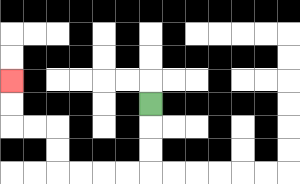{'start': '[6, 4]', 'end': '[0, 3]', 'path_directions': 'D,D,D,L,L,L,L,U,U,L,L,U,U', 'path_coordinates': '[[6, 4], [6, 5], [6, 6], [6, 7], [5, 7], [4, 7], [3, 7], [2, 7], [2, 6], [2, 5], [1, 5], [0, 5], [0, 4], [0, 3]]'}